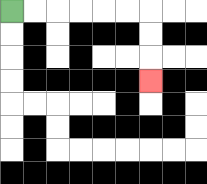{'start': '[0, 0]', 'end': '[6, 3]', 'path_directions': 'R,R,R,R,R,R,D,D,D', 'path_coordinates': '[[0, 0], [1, 0], [2, 0], [3, 0], [4, 0], [5, 0], [6, 0], [6, 1], [6, 2], [6, 3]]'}